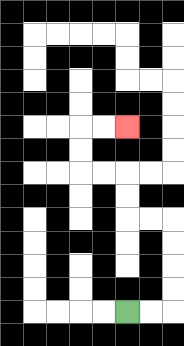{'start': '[5, 13]', 'end': '[5, 5]', 'path_directions': 'R,R,U,U,U,U,L,L,U,U,L,L,U,U,R,R', 'path_coordinates': '[[5, 13], [6, 13], [7, 13], [7, 12], [7, 11], [7, 10], [7, 9], [6, 9], [5, 9], [5, 8], [5, 7], [4, 7], [3, 7], [3, 6], [3, 5], [4, 5], [5, 5]]'}